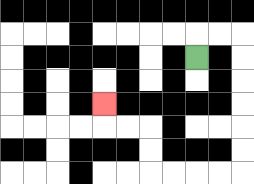{'start': '[8, 2]', 'end': '[4, 4]', 'path_directions': 'U,R,R,D,D,D,D,D,D,L,L,L,L,U,U,L,L,U', 'path_coordinates': '[[8, 2], [8, 1], [9, 1], [10, 1], [10, 2], [10, 3], [10, 4], [10, 5], [10, 6], [10, 7], [9, 7], [8, 7], [7, 7], [6, 7], [6, 6], [6, 5], [5, 5], [4, 5], [4, 4]]'}